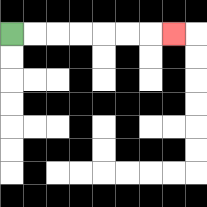{'start': '[0, 1]', 'end': '[7, 1]', 'path_directions': 'R,R,R,R,R,R,R', 'path_coordinates': '[[0, 1], [1, 1], [2, 1], [3, 1], [4, 1], [5, 1], [6, 1], [7, 1]]'}